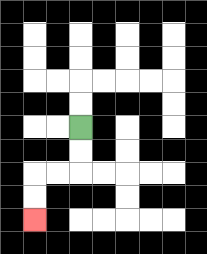{'start': '[3, 5]', 'end': '[1, 9]', 'path_directions': 'D,D,L,L,D,D', 'path_coordinates': '[[3, 5], [3, 6], [3, 7], [2, 7], [1, 7], [1, 8], [1, 9]]'}